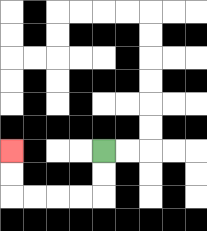{'start': '[4, 6]', 'end': '[0, 6]', 'path_directions': 'D,D,L,L,L,L,U,U', 'path_coordinates': '[[4, 6], [4, 7], [4, 8], [3, 8], [2, 8], [1, 8], [0, 8], [0, 7], [0, 6]]'}